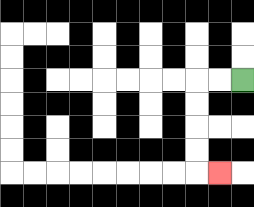{'start': '[10, 3]', 'end': '[9, 7]', 'path_directions': 'L,L,D,D,D,D,R', 'path_coordinates': '[[10, 3], [9, 3], [8, 3], [8, 4], [8, 5], [8, 6], [8, 7], [9, 7]]'}